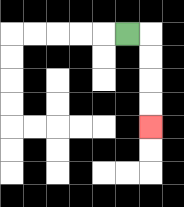{'start': '[5, 1]', 'end': '[6, 5]', 'path_directions': 'R,D,D,D,D', 'path_coordinates': '[[5, 1], [6, 1], [6, 2], [6, 3], [6, 4], [6, 5]]'}